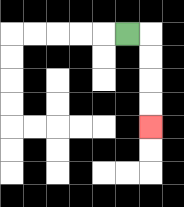{'start': '[5, 1]', 'end': '[6, 5]', 'path_directions': 'R,D,D,D,D', 'path_coordinates': '[[5, 1], [6, 1], [6, 2], [6, 3], [6, 4], [6, 5]]'}